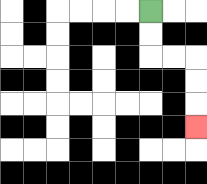{'start': '[6, 0]', 'end': '[8, 5]', 'path_directions': 'D,D,R,R,D,D,D', 'path_coordinates': '[[6, 0], [6, 1], [6, 2], [7, 2], [8, 2], [8, 3], [8, 4], [8, 5]]'}